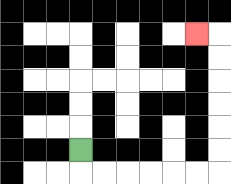{'start': '[3, 6]', 'end': '[8, 1]', 'path_directions': 'D,R,R,R,R,R,R,U,U,U,U,U,U,L', 'path_coordinates': '[[3, 6], [3, 7], [4, 7], [5, 7], [6, 7], [7, 7], [8, 7], [9, 7], [9, 6], [9, 5], [9, 4], [9, 3], [9, 2], [9, 1], [8, 1]]'}